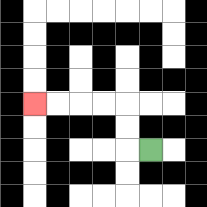{'start': '[6, 6]', 'end': '[1, 4]', 'path_directions': 'L,U,U,L,L,L,L', 'path_coordinates': '[[6, 6], [5, 6], [5, 5], [5, 4], [4, 4], [3, 4], [2, 4], [1, 4]]'}